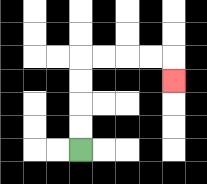{'start': '[3, 6]', 'end': '[7, 3]', 'path_directions': 'U,U,U,U,R,R,R,R,D', 'path_coordinates': '[[3, 6], [3, 5], [3, 4], [3, 3], [3, 2], [4, 2], [5, 2], [6, 2], [7, 2], [7, 3]]'}